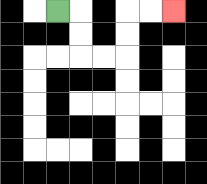{'start': '[2, 0]', 'end': '[7, 0]', 'path_directions': 'R,D,D,R,R,U,U,R,R', 'path_coordinates': '[[2, 0], [3, 0], [3, 1], [3, 2], [4, 2], [5, 2], [5, 1], [5, 0], [6, 0], [7, 0]]'}